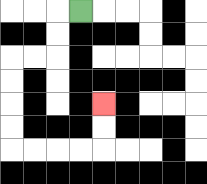{'start': '[3, 0]', 'end': '[4, 4]', 'path_directions': 'L,D,D,L,L,D,D,D,D,R,R,R,R,U,U', 'path_coordinates': '[[3, 0], [2, 0], [2, 1], [2, 2], [1, 2], [0, 2], [0, 3], [0, 4], [0, 5], [0, 6], [1, 6], [2, 6], [3, 6], [4, 6], [4, 5], [4, 4]]'}